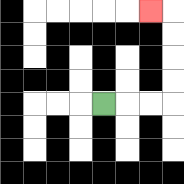{'start': '[4, 4]', 'end': '[6, 0]', 'path_directions': 'R,R,R,U,U,U,U,L', 'path_coordinates': '[[4, 4], [5, 4], [6, 4], [7, 4], [7, 3], [7, 2], [7, 1], [7, 0], [6, 0]]'}